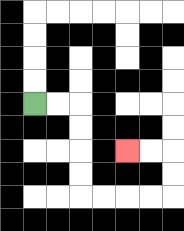{'start': '[1, 4]', 'end': '[5, 6]', 'path_directions': 'R,R,D,D,D,D,R,R,R,R,U,U,L,L', 'path_coordinates': '[[1, 4], [2, 4], [3, 4], [3, 5], [3, 6], [3, 7], [3, 8], [4, 8], [5, 8], [6, 8], [7, 8], [7, 7], [7, 6], [6, 6], [5, 6]]'}